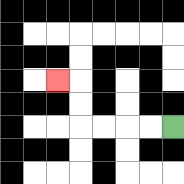{'start': '[7, 5]', 'end': '[2, 3]', 'path_directions': 'L,L,L,L,U,U,L', 'path_coordinates': '[[7, 5], [6, 5], [5, 5], [4, 5], [3, 5], [3, 4], [3, 3], [2, 3]]'}